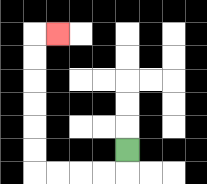{'start': '[5, 6]', 'end': '[2, 1]', 'path_directions': 'D,L,L,L,L,U,U,U,U,U,U,R', 'path_coordinates': '[[5, 6], [5, 7], [4, 7], [3, 7], [2, 7], [1, 7], [1, 6], [1, 5], [1, 4], [1, 3], [1, 2], [1, 1], [2, 1]]'}